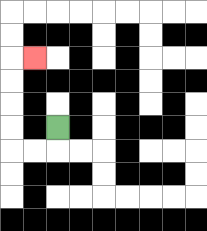{'start': '[2, 5]', 'end': '[1, 2]', 'path_directions': 'D,L,L,U,U,U,U,R', 'path_coordinates': '[[2, 5], [2, 6], [1, 6], [0, 6], [0, 5], [0, 4], [0, 3], [0, 2], [1, 2]]'}